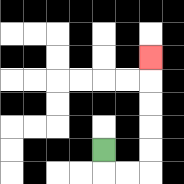{'start': '[4, 6]', 'end': '[6, 2]', 'path_directions': 'D,R,R,U,U,U,U,U', 'path_coordinates': '[[4, 6], [4, 7], [5, 7], [6, 7], [6, 6], [6, 5], [6, 4], [6, 3], [6, 2]]'}